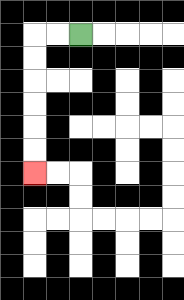{'start': '[3, 1]', 'end': '[1, 7]', 'path_directions': 'L,L,D,D,D,D,D,D', 'path_coordinates': '[[3, 1], [2, 1], [1, 1], [1, 2], [1, 3], [1, 4], [1, 5], [1, 6], [1, 7]]'}